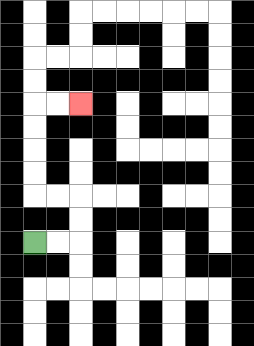{'start': '[1, 10]', 'end': '[3, 4]', 'path_directions': 'R,R,U,U,L,L,U,U,U,U,R,R', 'path_coordinates': '[[1, 10], [2, 10], [3, 10], [3, 9], [3, 8], [2, 8], [1, 8], [1, 7], [1, 6], [1, 5], [1, 4], [2, 4], [3, 4]]'}